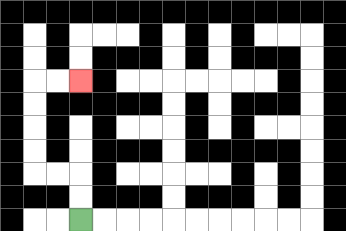{'start': '[3, 9]', 'end': '[3, 3]', 'path_directions': 'U,U,L,L,U,U,U,U,R,R', 'path_coordinates': '[[3, 9], [3, 8], [3, 7], [2, 7], [1, 7], [1, 6], [1, 5], [1, 4], [1, 3], [2, 3], [3, 3]]'}